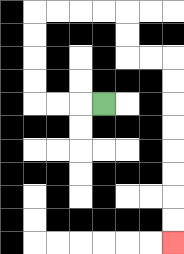{'start': '[4, 4]', 'end': '[7, 10]', 'path_directions': 'L,L,L,U,U,U,U,R,R,R,R,D,D,R,R,D,D,D,D,D,D,D,D', 'path_coordinates': '[[4, 4], [3, 4], [2, 4], [1, 4], [1, 3], [1, 2], [1, 1], [1, 0], [2, 0], [3, 0], [4, 0], [5, 0], [5, 1], [5, 2], [6, 2], [7, 2], [7, 3], [7, 4], [7, 5], [7, 6], [7, 7], [7, 8], [7, 9], [7, 10]]'}